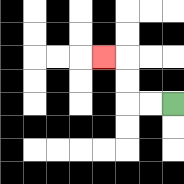{'start': '[7, 4]', 'end': '[4, 2]', 'path_directions': 'L,L,U,U,L', 'path_coordinates': '[[7, 4], [6, 4], [5, 4], [5, 3], [5, 2], [4, 2]]'}